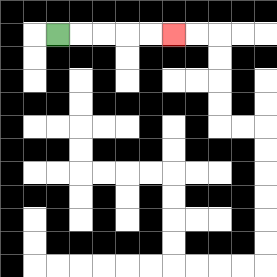{'start': '[2, 1]', 'end': '[7, 1]', 'path_directions': 'R,R,R,R,R', 'path_coordinates': '[[2, 1], [3, 1], [4, 1], [5, 1], [6, 1], [7, 1]]'}